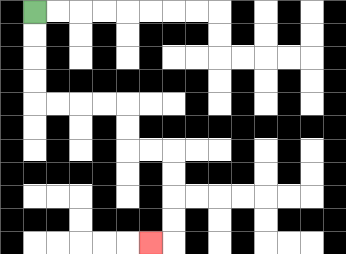{'start': '[1, 0]', 'end': '[6, 10]', 'path_directions': 'D,D,D,D,R,R,R,R,D,D,R,R,D,D,D,D,L', 'path_coordinates': '[[1, 0], [1, 1], [1, 2], [1, 3], [1, 4], [2, 4], [3, 4], [4, 4], [5, 4], [5, 5], [5, 6], [6, 6], [7, 6], [7, 7], [7, 8], [7, 9], [7, 10], [6, 10]]'}